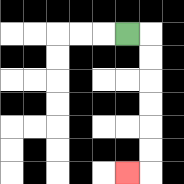{'start': '[5, 1]', 'end': '[5, 7]', 'path_directions': 'R,D,D,D,D,D,D,L', 'path_coordinates': '[[5, 1], [6, 1], [6, 2], [6, 3], [6, 4], [6, 5], [6, 6], [6, 7], [5, 7]]'}